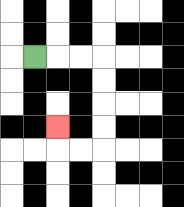{'start': '[1, 2]', 'end': '[2, 5]', 'path_directions': 'R,R,R,D,D,D,D,L,L,U', 'path_coordinates': '[[1, 2], [2, 2], [3, 2], [4, 2], [4, 3], [4, 4], [4, 5], [4, 6], [3, 6], [2, 6], [2, 5]]'}